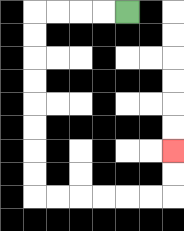{'start': '[5, 0]', 'end': '[7, 6]', 'path_directions': 'L,L,L,L,D,D,D,D,D,D,D,D,R,R,R,R,R,R,U,U', 'path_coordinates': '[[5, 0], [4, 0], [3, 0], [2, 0], [1, 0], [1, 1], [1, 2], [1, 3], [1, 4], [1, 5], [1, 6], [1, 7], [1, 8], [2, 8], [3, 8], [4, 8], [5, 8], [6, 8], [7, 8], [7, 7], [7, 6]]'}